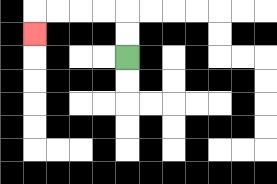{'start': '[5, 2]', 'end': '[1, 1]', 'path_directions': 'U,U,L,L,L,L,D', 'path_coordinates': '[[5, 2], [5, 1], [5, 0], [4, 0], [3, 0], [2, 0], [1, 0], [1, 1]]'}